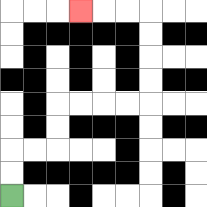{'start': '[0, 8]', 'end': '[3, 0]', 'path_directions': 'U,U,R,R,U,U,R,R,R,R,U,U,U,U,L,L,L', 'path_coordinates': '[[0, 8], [0, 7], [0, 6], [1, 6], [2, 6], [2, 5], [2, 4], [3, 4], [4, 4], [5, 4], [6, 4], [6, 3], [6, 2], [6, 1], [6, 0], [5, 0], [4, 0], [3, 0]]'}